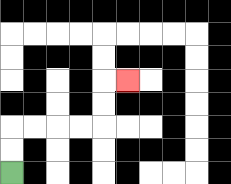{'start': '[0, 7]', 'end': '[5, 3]', 'path_directions': 'U,U,R,R,R,R,U,U,R', 'path_coordinates': '[[0, 7], [0, 6], [0, 5], [1, 5], [2, 5], [3, 5], [4, 5], [4, 4], [4, 3], [5, 3]]'}